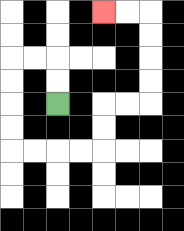{'start': '[2, 4]', 'end': '[4, 0]', 'path_directions': 'U,U,L,L,D,D,D,D,R,R,R,R,U,U,R,R,U,U,U,U,L,L', 'path_coordinates': '[[2, 4], [2, 3], [2, 2], [1, 2], [0, 2], [0, 3], [0, 4], [0, 5], [0, 6], [1, 6], [2, 6], [3, 6], [4, 6], [4, 5], [4, 4], [5, 4], [6, 4], [6, 3], [6, 2], [6, 1], [6, 0], [5, 0], [4, 0]]'}